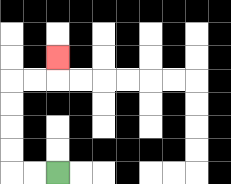{'start': '[2, 7]', 'end': '[2, 2]', 'path_directions': 'L,L,U,U,U,U,R,R,U', 'path_coordinates': '[[2, 7], [1, 7], [0, 7], [0, 6], [0, 5], [0, 4], [0, 3], [1, 3], [2, 3], [2, 2]]'}